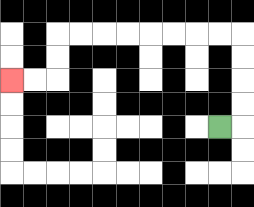{'start': '[9, 5]', 'end': '[0, 3]', 'path_directions': 'R,U,U,U,U,L,L,L,L,L,L,L,L,D,D,L,L', 'path_coordinates': '[[9, 5], [10, 5], [10, 4], [10, 3], [10, 2], [10, 1], [9, 1], [8, 1], [7, 1], [6, 1], [5, 1], [4, 1], [3, 1], [2, 1], [2, 2], [2, 3], [1, 3], [0, 3]]'}